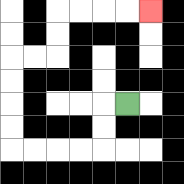{'start': '[5, 4]', 'end': '[6, 0]', 'path_directions': 'L,D,D,L,L,L,L,U,U,U,U,R,R,U,U,R,R,R,R', 'path_coordinates': '[[5, 4], [4, 4], [4, 5], [4, 6], [3, 6], [2, 6], [1, 6], [0, 6], [0, 5], [0, 4], [0, 3], [0, 2], [1, 2], [2, 2], [2, 1], [2, 0], [3, 0], [4, 0], [5, 0], [6, 0]]'}